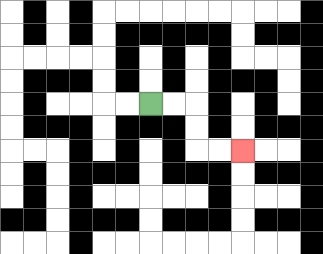{'start': '[6, 4]', 'end': '[10, 6]', 'path_directions': 'R,R,D,D,R,R', 'path_coordinates': '[[6, 4], [7, 4], [8, 4], [8, 5], [8, 6], [9, 6], [10, 6]]'}